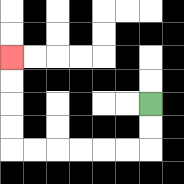{'start': '[6, 4]', 'end': '[0, 2]', 'path_directions': 'D,D,L,L,L,L,L,L,U,U,U,U', 'path_coordinates': '[[6, 4], [6, 5], [6, 6], [5, 6], [4, 6], [3, 6], [2, 6], [1, 6], [0, 6], [0, 5], [0, 4], [0, 3], [0, 2]]'}